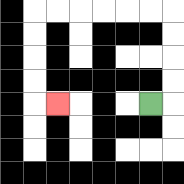{'start': '[6, 4]', 'end': '[2, 4]', 'path_directions': 'R,U,U,U,U,L,L,L,L,L,L,D,D,D,D,R', 'path_coordinates': '[[6, 4], [7, 4], [7, 3], [7, 2], [7, 1], [7, 0], [6, 0], [5, 0], [4, 0], [3, 0], [2, 0], [1, 0], [1, 1], [1, 2], [1, 3], [1, 4], [2, 4]]'}